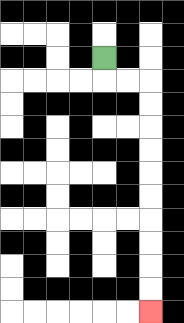{'start': '[4, 2]', 'end': '[6, 13]', 'path_directions': 'D,R,R,D,D,D,D,D,D,D,D,D,D', 'path_coordinates': '[[4, 2], [4, 3], [5, 3], [6, 3], [6, 4], [6, 5], [6, 6], [6, 7], [6, 8], [6, 9], [6, 10], [6, 11], [6, 12], [6, 13]]'}